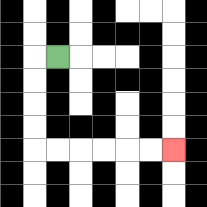{'start': '[2, 2]', 'end': '[7, 6]', 'path_directions': 'L,D,D,D,D,R,R,R,R,R,R', 'path_coordinates': '[[2, 2], [1, 2], [1, 3], [1, 4], [1, 5], [1, 6], [2, 6], [3, 6], [4, 6], [5, 6], [6, 6], [7, 6]]'}